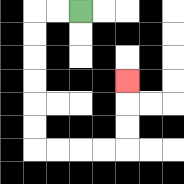{'start': '[3, 0]', 'end': '[5, 3]', 'path_directions': 'L,L,D,D,D,D,D,D,R,R,R,R,U,U,U', 'path_coordinates': '[[3, 0], [2, 0], [1, 0], [1, 1], [1, 2], [1, 3], [1, 4], [1, 5], [1, 6], [2, 6], [3, 6], [4, 6], [5, 6], [5, 5], [5, 4], [5, 3]]'}